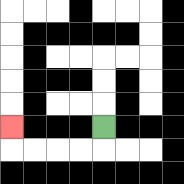{'start': '[4, 5]', 'end': '[0, 5]', 'path_directions': 'D,L,L,L,L,U', 'path_coordinates': '[[4, 5], [4, 6], [3, 6], [2, 6], [1, 6], [0, 6], [0, 5]]'}